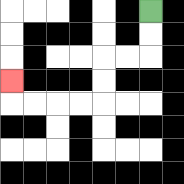{'start': '[6, 0]', 'end': '[0, 3]', 'path_directions': 'D,D,L,L,D,D,L,L,L,L,U', 'path_coordinates': '[[6, 0], [6, 1], [6, 2], [5, 2], [4, 2], [4, 3], [4, 4], [3, 4], [2, 4], [1, 4], [0, 4], [0, 3]]'}